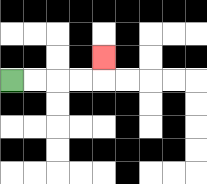{'start': '[0, 3]', 'end': '[4, 2]', 'path_directions': 'R,R,R,R,U', 'path_coordinates': '[[0, 3], [1, 3], [2, 3], [3, 3], [4, 3], [4, 2]]'}